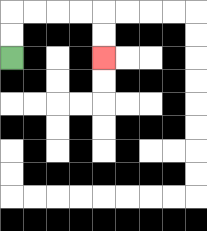{'start': '[0, 2]', 'end': '[4, 2]', 'path_directions': 'U,U,R,R,R,R,D,D', 'path_coordinates': '[[0, 2], [0, 1], [0, 0], [1, 0], [2, 0], [3, 0], [4, 0], [4, 1], [4, 2]]'}